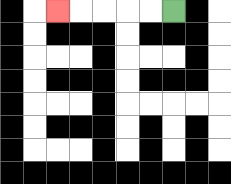{'start': '[7, 0]', 'end': '[2, 0]', 'path_directions': 'L,L,L,L,L', 'path_coordinates': '[[7, 0], [6, 0], [5, 0], [4, 0], [3, 0], [2, 0]]'}